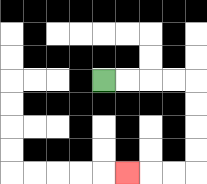{'start': '[4, 3]', 'end': '[5, 7]', 'path_directions': 'R,R,R,R,D,D,D,D,L,L,L', 'path_coordinates': '[[4, 3], [5, 3], [6, 3], [7, 3], [8, 3], [8, 4], [8, 5], [8, 6], [8, 7], [7, 7], [6, 7], [5, 7]]'}